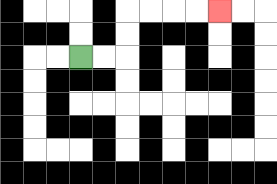{'start': '[3, 2]', 'end': '[9, 0]', 'path_directions': 'R,R,U,U,R,R,R,R', 'path_coordinates': '[[3, 2], [4, 2], [5, 2], [5, 1], [5, 0], [6, 0], [7, 0], [8, 0], [9, 0]]'}